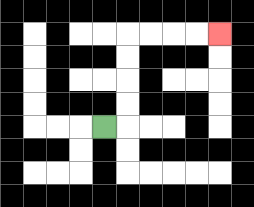{'start': '[4, 5]', 'end': '[9, 1]', 'path_directions': 'R,U,U,U,U,R,R,R,R', 'path_coordinates': '[[4, 5], [5, 5], [5, 4], [5, 3], [5, 2], [5, 1], [6, 1], [7, 1], [8, 1], [9, 1]]'}